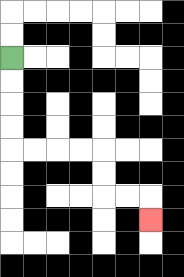{'start': '[0, 2]', 'end': '[6, 9]', 'path_directions': 'D,D,D,D,R,R,R,R,D,D,R,R,D', 'path_coordinates': '[[0, 2], [0, 3], [0, 4], [0, 5], [0, 6], [1, 6], [2, 6], [3, 6], [4, 6], [4, 7], [4, 8], [5, 8], [6, 8], [6, 9]]'}